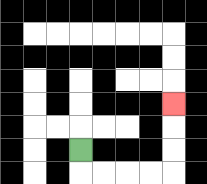{'start': '[3, 6]', 'end': '[7, 4]', 'path_directions': 'D,R,R,R,R,U,U,U', 'path_coordinates': '[[3, 6], [3, 7], [4, 7], [5, 7], [6, 7], [7, 7], [7, 6], [7, 5], [7, 4]]'}